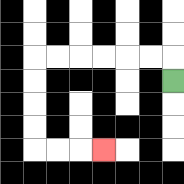{'start': '[7, 3]', 'end': '[4, 6]', 'path_directions': 'U,L,L,L,L,L,L,D,D,D,D,R,R,R', 'path_coordinates': '[[7, 3], [7, 2], [6, 2], [5, 2], [4, 2], [3, 2], [2, 2], [1, 2], [1, 3], [1, 4], [1, 5], [1, 6], [2, 6], [3, 6], [4, 6]]'}